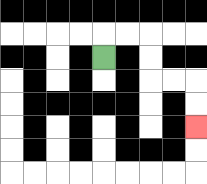{'start': '[4, 2]', 'end': '[8, 5]', 'path_directions': 'U,R,R,D,D,R,R,D,D', 'path_coordinates': '[[4, 2], [4, 1], [5, 1], [6, 1], [6, 2], [6, 3], [7, 3], [8, 3], [8, 4], [8, 5]]'}